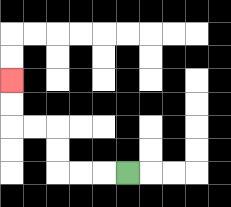{'start': '[5, 7]', 'end': '[0, 3]', 'path_directions': 'L,L,L,U,U,L,L,U,U', 'path_coordinates': '[[5, 7], [4, 7], [3, 7], [2, 7], [2, 6], [2, 5], [1, 5], [0, 5], [0, 4], [0, 3]]'}